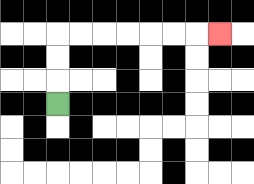{'start': '[2, 4]', 'end': '[9, 1]', 'path_directions': 'U,U,U,R,R,R,R,R,R,R', 'path_coordinates': '[[2, 4], [2, 3], [2, 2], [2, 1], [3, 1], [4, 1], [5, 1], [6, 1], [7, 1], [8, 1], [9, 1]]'}